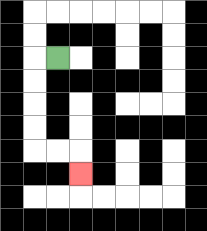{'start': '[2, 2]', 'end': '[3, 7]', 'path_directions': 'L,D,D,D,D,R,R,D', 'path_coordinates': '[[2, 2], [1, 2], [1, 3], [1, 4], [1, 5], [1, 6], [2, 6], [3, 6], [3, 7]]'}